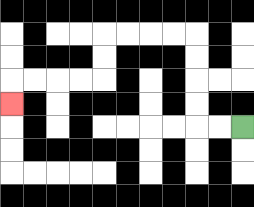{'start': '[10, 5]', 'end': '[0, 4]', 'path_directions': 'L,L,U,U,U,U,L,L,L,L,D,D,L,L,L,L,D', 'path_coordinates': '[[10, 5], [9, 5], [8, 5], [8, 4], [8, 3], [8, 2], [8, 1], [7, 1], [6, 1], [5, 1], [4, 1], [4, 2], [4, 3], [3, 3], [2, 3], [1, 3], [0, 3], [0, 4]]'}